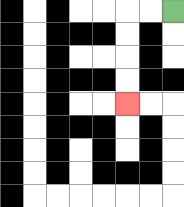{'start': '[7, 0]', 'end': '[5, 4]', 'path_directions': 'L,L,D,D,D,D', 'path_coordinates': '[[7, 0], [6, 0], [5, 0], [5, 1], [5, 2], [5, 3], [5, 4]]'}